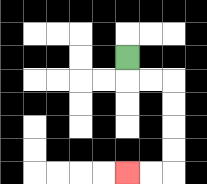{'start': '[5, 2]', 'end': '[5, 7]', 'path_directions': 'D,R,R,D,D,D,D,L,L', 'path_coordinates': '[[5, 2], [5, 3], [6, 3], [7, 3], [7, 4], [7, 5], [7, 6], [7, 7], [6, 7], [5, 7]]'}